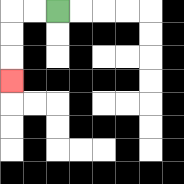{'start': '[2, 0]', 'end': '[0, 3]', 'path_directions': 'L,L,D,D,D', 'path_coordinates': '[[2, 0], [1, 0], [0, 0], [0, 1], [0, 2], [0, 3]]'}